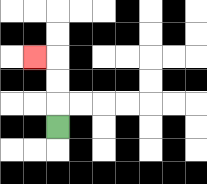{'start': '[2, 5]', 'end': '[1, 2]', 'path_directions': 'U,U,U,L', 'path_coordinates': '[[2, 5], [2, 4], [2, 3], [2, 2], [1, 2]]'}